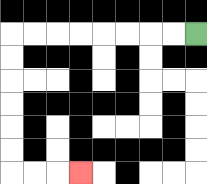{'start': '[8, 1]', 'end': '[3, 7]', 'path_directions': 'L,L,L,L,L,L,L,L,D,D,D,D,D,D,R,R,R', 'path_coordinates': '[[8, 1], [7, 1], [6, 1], [5, 1], [4, 1], [3, 1], [2, 1], [1, 1], [0, 1], [0, 2], [0, 3], [0, 4], [0, 5], [0, 6], [0, 7], [1, 7], [2, 7], [3, 7]]'}